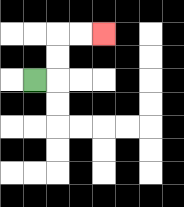{'start': '[1, 3]', 'end': '[4, 1]', 'path_directions': 'R,U,U,R,R', 'path_coordinates': '[[1, 3], [2, 3], [2, 2], [2, 1], [3, 1], [4, 1]]'}